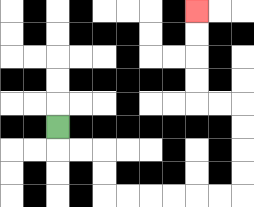{'start': '[2, 5]', 'end': '[8, 0]', 'path_directions': 'D,R,R,D,D,R,R,R,R,R,R,U,U,U,U,L,L,U,U,U,U', 'path_coordinates': '[[2, 5], [2, 6], [3, 6], [4, 6], [4, 7], [4, 8], [5, 8], [6, 8], [7, 8], [8, 8], [9, 8], [10, 8], [10, 7], [10, 6], [10, 5], [10, 4], [9, 4], [8, 4], [8, 3], [8, 2], [8, 1], [8, 0]]'}